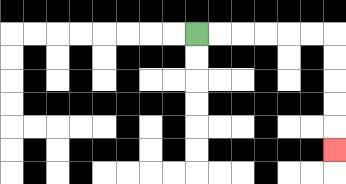{'start': '[8, 1]', 'end': '[14, 6]', 'path_directions': 'R,R,R,R,R,R,D,D,D,D,D', 'path_coordinates': '[[8, 1], [9, 1], [10, 1], [11, 1], [12, 1], [13, 1], [14, 1], [14, 2], [14, 3], [14, 4], [14, 5], [14, 6]]'}